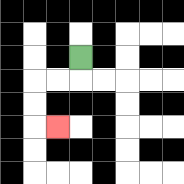{'start': '[3, 2]', 'end': '[2, 5]', 'path_directions': 'D,L,L,D,D,R', 'path_coordinates': '[[3, 2], [3, 3], [2, 3], [1, 3], [1, 4], [1, 5], [2, 5]]'}